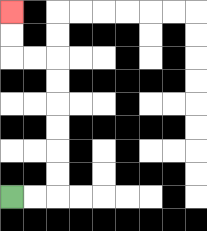{'start': '[0, 8]', 'end': '[0, 0]', 'path_directions': 'R,R,U,U,U,U,U,U,L,L,U,U', 'path_coordinates': '[[0, 8], [1, 8], [2, 8], [2, 7], [2, 6], [2, 5], [2, 4], [2, 3], [2, 2], [1, 2], [0, 2], [0, 1], [0, 0]]'}